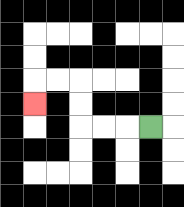{'start': '[6, 5]', 'end': '[1, 4]', 'path_directions': 'L,L,L,U,U,L,L,D', 'path_coordinates': '[[6, 5], [5, 5], [4, 5], [3, 5], [3, 4], [3, 3], [2, 3], [1, 3], [1, 4]]'}